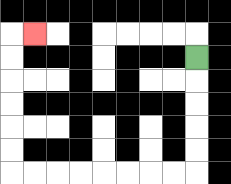{'start': '[8, 2]', 'end': '[1, 1]', 'path_directions': 'D,D,D,D,D,L,L,L,L,L,L,L,L,U,U,U,U,U,U,R', 'path_coordinates': '[[8, 2], [8, 3], [8, 4], [8, 5], [8, 6], [8, 7], [7, 7], [6, 7], [5, 7], [4, 7], [3, 7], [2, 7], [1, 7], [0, 7], [0, 6], [0, 5], [0, 4], [0, 3], [0, 2], [0, 1], [1, 1]]'}